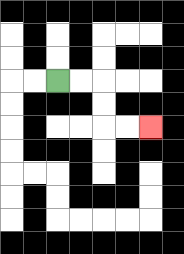{'start': '[2, 3]', 'end': '[6, 5]', 'path_directions': 'R,R,D,D,R,R', 'path_coordinates': '[[2, 3], [3, 3], [4, 3], [4, 4], [4, 5], [5, 5], [6, 5]]'}